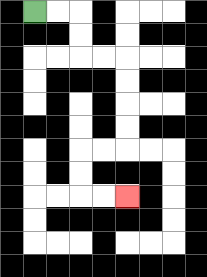{'start': '[1, 0]', 'end': '[5, 8]', 'path_directions': 'R,R,D,D,R,R,D,D,D,D,L,L,D,D,R,R', 'path_coordinates': '[[1, 0], [2, 0], [3, 0], [3, 1], [3, 2], [4, 2], [5, 2], [5, 3], [5, 4], [5, 5], [5, 6], [4, 6], [3, 6], [3, 7], [3, 8], [4, 8], [5, 8]]'}